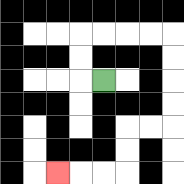{'start': '[4, 3]', 'end': '[2, 7]', 'path_directions': 'L,U,U,R,R,R,R,D,D,D,D,L,L,D,D,L,L,L', 'path_coordinates': '[[4, 3], [3, 3], [3, 2], [3, 1], [4, 1], [5, 1], [6, 1], [7, 1], [7, 2], [7, 3], [7, 4], [7, 5], [6, 5], [5, 5], [5, 6], [5, 7], [4, 7], [3, 7], [2, 7]]'}